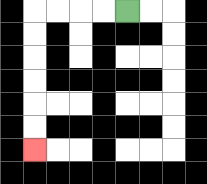{'start': '[5, 0]', 'end': '[1, 6]', 'path_directions': 'L,L,L,L,D,D,D,D,D,D', 'path_coordinates': '[[5, 0], [4, 0], [3, 0], [2, 0], [1, 0], [1, 1], [1, 2], [1, 3], [1, 4], [1, 5], [1, 6]]'}